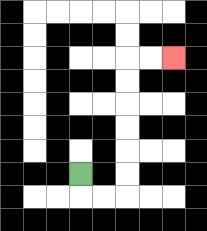{'start': '[3, 7]', 'end': '[7, 2]', 'path_directions': 'D,R,R,U,U,U,U,U,U,R,R', 'path_coordinates': '[[3, 7], [3, 8], [4, 8], [5, 8], [5, 7], [5, 6], [5, 5], [5, 4], [5, 3], [5, 2], [6, 2], [7, 2]]'}